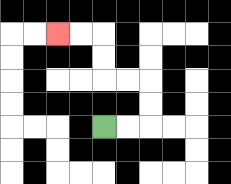{'start': '[4, 5]', 'end': '[2, 1]', 'path_directions': 'R,R,U,U,L,L,U,U,L,L', 'path_coordinates': '[[4, 5], [5, 5], [6, 5], [6, 4], [6, 3], [5, 3], [4, 3], [4, 2], [4, 1], [3, 1], [2, 1]]'}